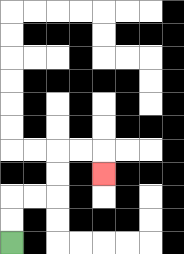{'start': '[0, 10]', 'end': '[4, 7]', 'path_directions': 'U,U,R,R,U,U,R,R,D', 'path_coordinates': '[[0, 10], [0, 9], [0, 8], [1, 8], [2, 8], [2, 7], [2, 6], [3, 6], [4, 6], [4, 7]]'}